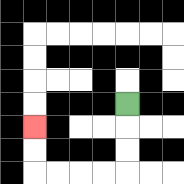{'start': '[5, 4]', 'end': '[1, 5]', 'path_directions': 'D,D,D,L,L,L,L,U,U', 'path_coordinates': '[[5, 4], [5, 5], [5, 6], [5, 7], [4, 7], [3, 7], [2, 7], [1, 7], [1, 6], [1, 5]]'}